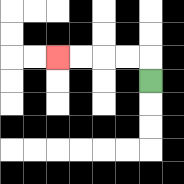{'start': '[6, 3]', 'end': '[2, 2]', 'path_directions': 'U,L,L,L,L', 'path_coordinates': '[[6, 3], [6, 2], [5, 2], [4, 2], [3, 2], [2, 2]]'}